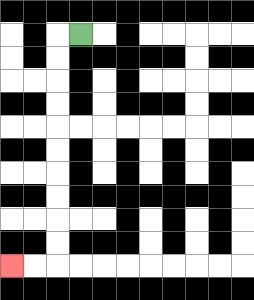{'start': '[3, 1]', 'end': '[0, 11]', 'path_directions': 'L,D,D,D,D,D,D,D,D,D,D,L,L', 'path_coordinates': '[[3, 1], [2, 1], [2, 2], [2, 3], [2, 4], [2, 5], [2, 6], [2, 7], [2, 8], [2, 9], [2, 10], [2, 11], [1, 11], [0, 11]]'}